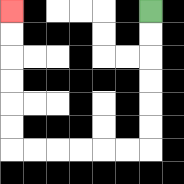{'start': '[6, 0]', 'end': '[0, 0]', 'path_directions': 'D,D,D,D,D,D,L,L,L,L,L,L,U,U,U,U,U,U', 'path_coordinates': '[[6, 0], [6, 1], [6, 2], [6, 3], [6, 4], [6, 5], [6, 6], [5, 6], [4, 6], [3, 6], [2, 6], [1, 6], [0, 6], [0, 5], [0, 4], [0, 3], [0, 2], [0, 1], [0, 0]]'}